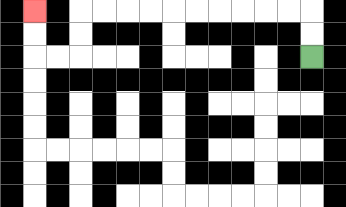{'start': '[13, 2]', 'end': '[1, 0]', 'path_directions': 'U,U,L,L,L,L,L,L,L,L,L,L,D,D,L,L,U,U', 'path_coordinates': '[[13, 2], [13, 1], [13, 0], [12, 0], [11, 0], [10, 0], [9, 0], [8, 0], [7, 0], [6, 0], [5, 0], [4, 0], [3, 0], [3, 1], [3, 2], [2, 2], [1, 2], [1, 1], [1, 0]]'}